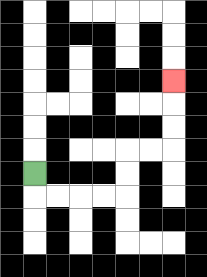{'start': '[1, 7]', 'end': '[7, 3]', 'path_directions': 'D,R,R,R,R,U,U,R,R,U,U,U', 'path_coordinates': '[[1, 7], [1, 8], [2, 8], [3, 8], [4, 8], [5, 8], [5, 7], [5, 6], [6, 6], [7, 6], [7, 5], [7, 4], [7, 3]]'}